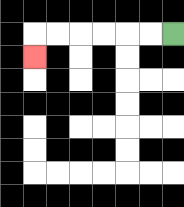{'start': '[7, 1]', 'end': '[1, 2]', 'path_directions': 'L,L,L,L,L,L,D', 'path_coordinates': '[[7, 1], [6, 1], [5, 1], [4, 1], [3, 1], [2, 1], [1, 1], [1, 2]]'}